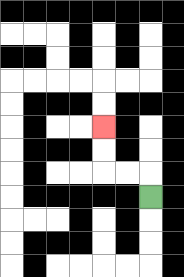{'start': '[6, 8]', 'end': '[4, 5]', 'path_directions': 'U,L,L,U,U', 'path_coordinates': '[[6, 8], [6, 7], [5, 7], [4, 7], [4, 6], [4, 5]]'}